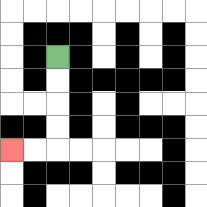{'start': '[2, 2]', 'end': '[0, 6]', 'path_directions': 'D,D,D,D,L,L', 'path_coordinates': '[[2, 2], [2, 3], [2, 4], [2, 5], [2, 6], [1, 6], [0, 6]]'}